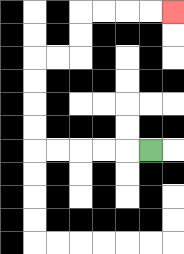{'start': '[6, 6]', 'end': '[7, 0]', 'path_directions': 'L,L,L,L,L,U,U,U,U,R,R,U,U,R,R,R,R', 'path_coordinates': '[[6, 6], [5, 6], [4, 6], [3, 6], [2, 6], [1, 6], [1, 5], [1, 4], [1, 3], [1, 2], [2, 2], [3, 2], [3, 1], [3, 0], [4, 0], [5, 0], [6, 0], [7, 0]]'}